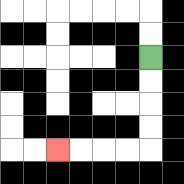{'start': '[6, 2]', 'end': '[2, 6]', 'path_directions': 'D,D,D,D,L,L,L,L', 'path_coordinates': '[[6, 2], [6, 3], [6, 4], [6, 5], [6, 6], [5, 6], [4, 6], [3, 6], [2, 6]]'}